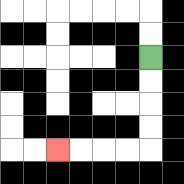{'start': '[6, 2]', 'end': '[2, 6]', 'path_directions': 'D,D,D,D,L,L,L,L', 'path_coordinates': '[[6, 2], [6, 3], [6, 4], [6, 5], [6, 6], [5, 6], [4, 6], [3, 6], [2, 6]]'}